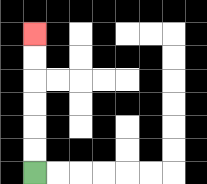{'start': '[1, 7]', 'end': '[1, 1]', 'path_directions': 'U,U,U,U,U,U', 'path_coordinates': '[[1, 7], [1, 6], [1, 5], [1, 4], [1, 3], [1, 2], [1, 1]]'}